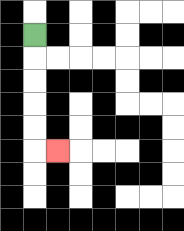{'start': '[1, 1]', 'end': '[2, 6]', 'path_directions': 'D,D,D,D,D,R', 'path_coordinates': '[[1, 1], [1, 2], [1, 3], [1, 4], [1, 5], [1, 6], [2, 6]]'}